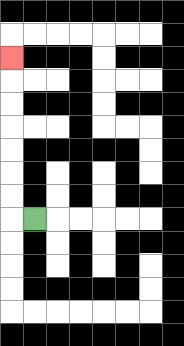{'start': '[1, 9]', 'end': '[0, 2]', 'path_directions': 'L,U,U,U,U,U,U,U', 'path_coordinates': '[[1, 9], [0, 9], [0, 8], [0, 7], [0, 6], [0, 5], [0, 4], [0, 3], [0, 2]]'}